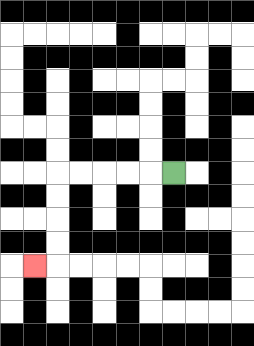{'start': '[7, 7]', 'end': '[1, 11]', 'path_directions': 'L,L,L,L,L,D,D,D,D,L', 'path_coordinates': '[[7, 7], [6, 7], [5, 7], [4, 7], [3, 7], [2, 7], [2, 8], [2, 9], [2, 10], [2, 11], [1, 11]]'}